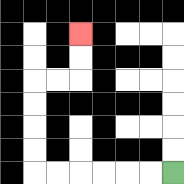{'start': '[7, 7]', 'end': '[3, 1]', 'path_directions': 'L,L,L,L,L,L,U,U,U,U,R,R,U,U', 'path_coordinates': '[[7, 7], [6, 7], [5, 7], [4, 7], [3, 7], [2, 7], [1, 7], [1, 6], [1, 5], [1, 4], [1, 3], [2, 3], [3, 3], [3, 2], [3, 1]]'}